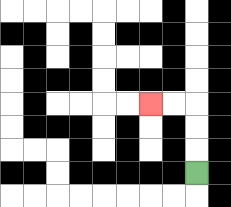{'start': '[8, 7]', 'end': '[6, 4]', 'path_directions': 'U,U,U,L,L', 'path_coordinates': '[[8, 7], [8, 6], [8, 5], [8, 4], [7, 4], [6, 4]]'}